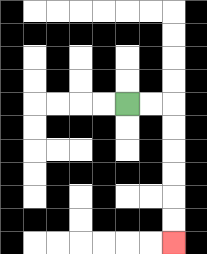{'start': '[5, 4]', 'end': '[7, 10]', 'path_directions': 'R,R,D,D,D,D,D,D', 'path_coordinates': '[[5, 4], [6, 4], [7, 4], [7, 5], [7, 6], [7, 7], [7, 8], [7, 9], [7, 10]]'}